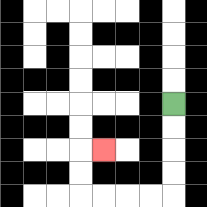{'start': '[7, 4]', 'end': '[4, 6]', 'path_directions': 'D,D,D,D,L,L,L,L,U,U,R', 'path_coordinates': '[[7, 4], [7, 5], [7, 6], [7, 7], [7, 8], [6, 8], [5, 8], [4, 8], [3, 8], [3, 7], [3, 6], [4, 6]]'}